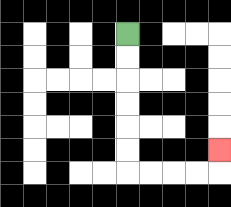{'start': '[5, 1]', 'end': '[9, 6]', 'path_directions': 'D,D,D,D,D,D,R,R,R,R,U', 'path_coordinates': '[[5, 1], [5, 2], [5, 3], [5, 4], [5, 5], [5, 6], [5, 7], [6, 7], [7, 7], [8, 7], [9, 7], [9, 6]]'}